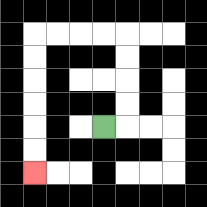{'start': '[4, 5]', 'end': '[1, 7]', 'path_directions': 'R,U,U,U,U,L,L,L,L,D,D,D,D,D,D', 'path_coordinates': '[[4, 5], [5, 5], [5, 4], [5, 3], [5, 2], [5, 1], [4, 1], [3, 1], [2, 1], [1, 1], [1, 2], [1, 3], [1, 4], [1, 5], [1, 6], [1, 7]]'}